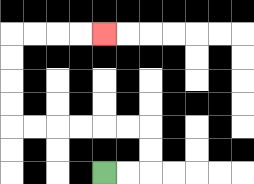{'start': '[4, 7]', 'end': '[4, 1]', 'path_directions': 'R,R,U,U,L,L,L,L,L,L,U,U,U,U,R,R,R,R', 'path_coordinates': '[[4, 7], [5, 7], [6, 7], [6, 6], [6, 5], [5, 5], [4, 5], [3, 5], [2, 5], [1, 5], [0, 5], [0, 4], [0, 3], [0, 2], [0, 1], [1, 1], [2, 1], [3, 1], [4, 1]]'}